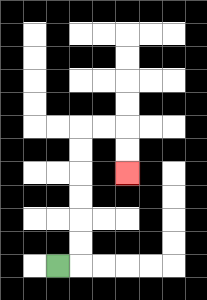{'start': '[2, 11]', 'end': '[5, 7]', 'path_directions': 'R,U,U,U,U,U,U,R,R,D,D', 'path_coordinates': '[[2, 11], [3, 11], [3, 10], [3, 9], [3, 8], [3, 7], [3, 6], [3, 5], [4, 5], [5, 5], [5, 6], [5, 7]]'}